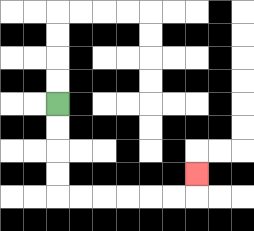{'start': '[2, 4]', 'end': '[8, 7]', 'path_directions': 'D,D,D,D,R,R,R,R,R,R,U', 'path_coordinates': '[[2, 4], [2, 5], [2, 6], [2, 7], [2, 8], [3, 8], [4, 8], [5, 8], [6, 8], [7, 8], [8, 8], [8, 7]]'}